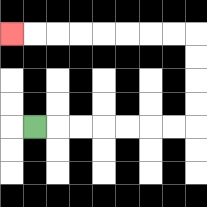{'start': '[1, 5]', 'end': '[0, 1]', 'path_directions': 'R,R,R,R,R,R,R,U,U,U,U,L,L,L,L,L,L,L,L', 'path_coordinates': '[[1, 5], [2, 5], [3, 5], [4, 5], [5, 5], [6, 5], [7, 5], [8, 5], [8, 4], [8, 3], [8, 2], [8, 1], [7, 1], [6, 1], [5, 1], [4, 1], [3, 1], [2, 1], [1, 1], [0, 1]]'}